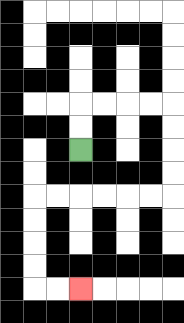{'start': '[3, 6]', 'end': '[3, 12]', 'path_directions': 'U,U,R,R,R,R,D,D,D,D,L,L,L,L,L,L,D,D,D,D,R,R', 'path_coordinates': '[[3, 6], [3, 5], [3, 4], [4, 4], [5, 4], [6, 4], [7, 4], [7, 5], [7, 6], [7, 7], [7, 8], [6, 8], [5, 8], [4, 8], [3, 8], [2, 8], [1, 8], [1, 9], [1, 10], [1, 11], [1, 12], [2, 12], [3, 12]]'}